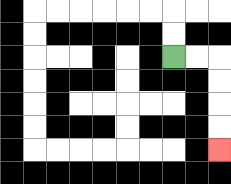{'start': '[7, 2]', 'end': '[9, 6]', 'path_directions': 'R,R,D,D,D,D', 'path_coordinates': '[[7, 2], [8, 2], [9, 2], [9, 3], [9, 4], [9, 5], [9, 6]]'}